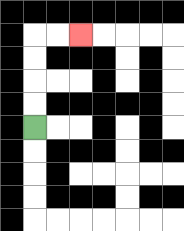{'start': '[1, 5]', 'end': '[3, 1]', 'path_directions': 'U,U,U,U,R,R', 'path_coordinates': '[[1, 5], [1, 4], [1, 3], [1, 2], [1, 1], [2, 1], [3, 1]]'}